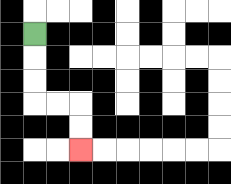{'start': '[1, 1]', 'end': '[3, 6]', 'path_directions': 'D,D,D,R,R,D,D', 'path_coordinates': '[[1, 1], [1, 2], [1, 3], [1, 4], [2, 4], [3, 4], [3, 5], [3, 6]]'}